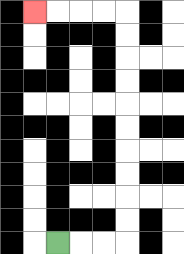{'start': '[2, 10]', 'end': '[1, 0]', 'path_directions': 'R,R,R,U,U,U,U,U,U,U,U,U,U,L,L,L,L', 'path_coordinates': '[[2, 10], [3, 10], [4, 10], [5, 10], [5, 9], [5, 8], [5, 7], [5, 6], [5, 5], [5, 4], [5, 3], [5, 2], [5, 1], [5, 0], [4, 0], [3, 0], [2, 0], [1, 0]]'}